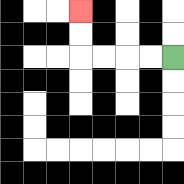{'start': '[7, 2]', 'end': '[3, 0]', 'path_directions': 'L,L,L,L,U,U', 'path_coordinates': '[[7, 2], [6, 2], [5, 2], [4, 2], [3, 2], [3, 1], [3, 0]]'}